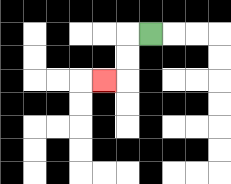{'start': '[6, 1]', 'end': '[4, 3]', 'path_directions': 'L,D,D,L', 'path_coordinates': '[[6, 1], [5, 1], [5, 2], [5, 3], [4, 3]]'}